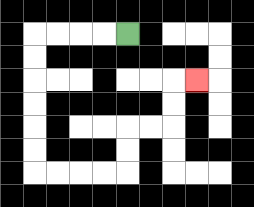{'start': '[5, 1]', 'end': '[8, 3]', 'path_directions': 'L,L,L,L,D,D,D,D,D,D,R,R,R,R,U,U,R,R,U,U,R', 'path_coordinates': '[[5, 1], [4, 1], [3, 1], [2, 1], [1, 1], [1, 2], [1, 3], [1, 4], [1, 5], [1, 6], [1, 7], [2, 7], [3, 7], [4, 7], [5, 7], [5, 6], [5, 5], [6, 5], [7, 5], [7, 4], [7, 3], [8, 3]]'}